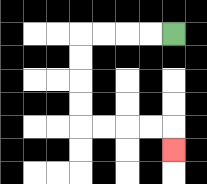{'start': '[7, 1]', 'end': '[7, 6]', 'path_directions': 'L,L,L,L,D,D,D,D,R,R,R,R,D', 'path_coordinates': '[[7, 1], [6, 1], [5, 1], [4, 1], [3, 1], [3, 2], [3, 3], [3, 4], [3, 5], [4, 5], [5, 5], [6, 5], [7, 5], [7, 6]]'}